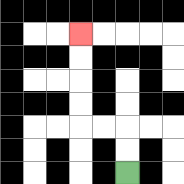{'start': '[5, 7]', 'end': '[3, 1]', 'path_directions': 'U,U,L,L,U,U,U,U', 'path_coordinates': '[[5, 7], [5, 6], [5, 5], [4, 5], [3, 5], [3, 4], [3, 3], [3, 2], [3, 1]]'}